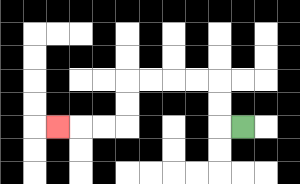{'start': '[10, 5]', 'end': '[2, 5]', 'path_directions': 'L,U,U,L,L,L,L,D,D,L,L,L', 'path_coordinates': '[[10, 5], [9, 5], [9, 4], [9, 3], [8, 3], [7, 3], [6, 3], [5, 3], [5, 4], [5, 5], [4, 5], [3, 5], [2, 5]]'}